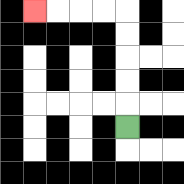{'start': '[5, 5]', 'end': '[1, 0]', 'path_directions': 'U,U,U,U,U,L,L,L,L', 'path_coordinates': '[[5, 5], [5, 4], [5, 3], [5, 2], [5, 1], [5, 0], [4, 0], [3, 0], [2, 0], [1, 0]]'}